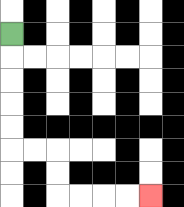{'start': '[0, 1]', 'end': '[6, 8]', 'path_directions': 'D,D,D,D,D,R,R,D,D,R,R,R,R', 'path_coordinates': '[[0, 1], [0, 2], [0, 3], [0, 4], [0, 5], [0, 6], [1, 6], [2, 6], [2, 7], [2, 8], [3, 8], [4, 8], [5, 8], [6, 8]]'}